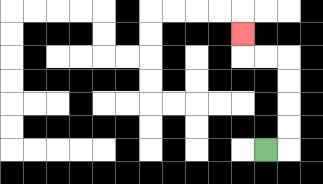{'start': '[11, 6]', 'end': '[10, 1]', 'path_directions': 'R,U,U,U,U,L,L,U', 'path_coordinates': '[[11, 6], [12, 6], [12, 5], [12, 4], [12, 3], [12, 2], [11, 2], [10, 2], [10, 1]]'}